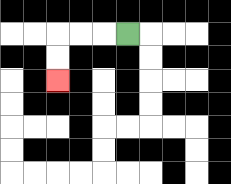{'start': '[5, 1]', 'end': '[2, 3]', 'path_directions': 'L,L,L,D,D', 'path_coordinates': '[[5, 1], [4, 1], [3, 1], [2, 1], [2, 2], [2, 3]]'}